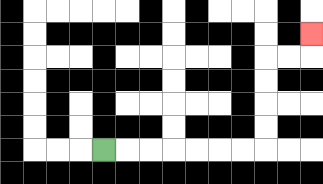{'start': '[4, 6]', 'end': '[13, 1]', 'path_directions': 'R,R,R,R,R,R,R,U,U,U,U,R,R,U', 'path_coordinates': '[[4, 6], [5, 6], [6, 6], [7, 6], [8, 6], [9, 6], [10, 6], [11, 6], [11, 5], [11, 4], [11, 3], [11, 2], [12, 2], [13, 2], [13, 1]]'}